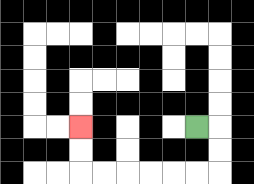{'start': '[8, 5]', 'end': '[3, 5]', 'path_directions': 'R,D,D,L,L,L,L,L,L,U,U', 'path_coordinates': '[[8, 5], [9, 5], [9, 6], [9, 7], [8, 7], [7, 7], [6, 7], [5, 7], [4, 7], [3, 7], [3, 6], [3, 5]]'}